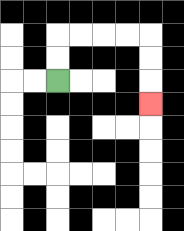{'start': '[2, 3]', 'end': '[6, 4]', 'path_directions': 'U,U,R,R,R,R,D,D,D', 'path_coordinates': '[[2, 3], [2, 2], [2, 1], [3, 1], [4, 1], [5, 1], [6, 1], [6, 2], [6, 3], [6, 4]]'}